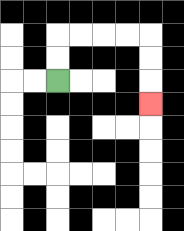{'start': '[2, 3]', 'end': '[6, 4]', 'path_directions': 'U,U,R,R,R,R,D,D,D', 'path_coordinates': '[[2, 3], [2, 2], [2, 1], [3, 1], [4, 1], [5, 1], [6, 1], [6, 2], [6, 3], [6, 4]]'}